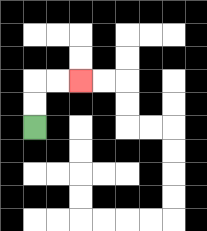{'start': '[1, 5]', 'end': '[3, 3]', 'path_directions': 'U,U,R,R', 'path_coordinates': '[[1, 5], [1, 4], [1, 3], [2, 3], [3, 3]]'}